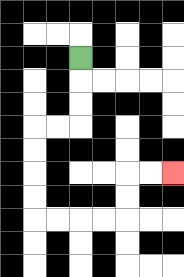{'start': '[3, 2]', 'end': '[7, 7]', 'path_directions': 'D,D,D,L,L,D,D,D,D,R,R,R,R,U,U,R,R', 'path_coordinates': '[[3, 2], [3, 3], [3, 4], [3, 5], [2, 5], [1, 5], [1, 6], [1, 7], [1, 8], [1, 9], [2, 9], [3, 9], [4, 9], [5, 9], [5, 8], [5, 7], [6, 7], [7, 7]]'}